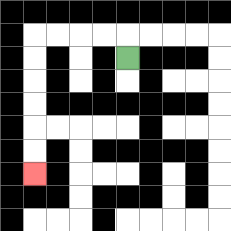{'start': '[5, 2]', 'end': '[1, 7]', 'path_directions': 'U,L,L,L,L,D,D,D,D,D,D', 'path_coordinates': '[[5, 2], [5, 1], [4, 1], [3, 1], [2, 1], [1, 1], [1, 2], [1, 3], [1, 4], [1, 5], [1, 6], [1, 7]]'}